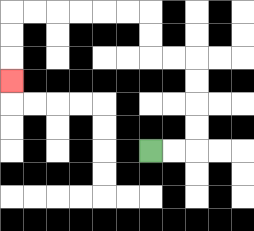{'start': '[6, 6]', 'end': '[0, 3]', 'path_directions': 'R,R,U,U,U,U,L,L,U,U,L,L,L,L,L,L,D,D,D', 'path_coordinates': '[[6, 6], [7, 6], [8, 6], [8, 5], [8, 4], [8, 3], [8, 2], [7, 2], [6, 2], [6, 1], [6, 0], [5, 0], [4, 0], [3, 0], [2, 0], [1, 0], [0, 0], [0, 1], [0, 2], [0, 3]]'}